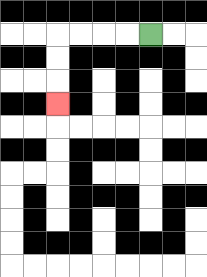{'start': '[6, 1]', 'end': '[2, 4]', 'path_directions': 'L,L,L,L,D,D,D', 'path_coordinates': '[[6, 1], [5, 1], [4, 1], [3, 1], [2, 1], [2, 2], [2, 3], [2, 4]]'}